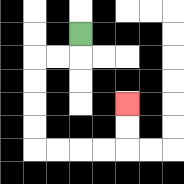{'start': '[3, 1]', 'end': '[5, 4]', 'path_directions': 'D,L,L,D,D,D,D,R,R,R,R,U,U', 'path_coordinates': '[[3, 1], [3, 2], [2, 2], [1, 2], [1, 3], [1, 4], [1, 5], [1, 6], [2, 6], [3, 6], [4, 6], [5, 6], [5, 5], [5, 4]]'}